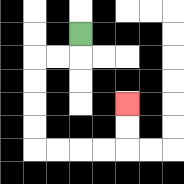{'start': '[3, 1]', 'end': '[5, 4]', 'path_directions': 'D,L,L,D,D,D,D,R,R,R,R,U,U', 'path_coordinates': '[[3, 1], [3, 2], [2, 2], [1, 2], [1, 3], [1, 4], [1, 5], [1, 6], [2, 6], [3, 6], [4, 6], [5, 6], [5, 5], [5, 4]]'}